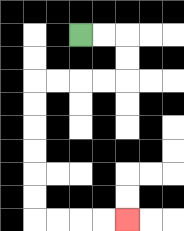{'start': '[3, 1]', 'end': '[5, 9]', 'path_directions': 'R,R,D,D,L,L,L,L,D,D,D,D,D,D,R,R,R,R', 'path_coordinates': '[[3, 1], [4, 1], [5, 1], [5, 2], [5, 3], [4, 3], [3, 3], [2, 3], [1, 3], [1, 4], [1, 5], [1, 6], [1, 7], [1, 8], [1, 9], [2, 9], [3, 9], [4, 9], [5, 9]]'}